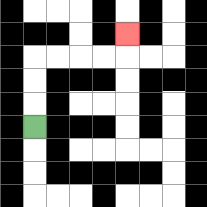{'start': '[1, 5]', 'end': '[5, 1]', 'path_directions': 'U,U,U,R,R,R,R,U', 'path_coordinates': '[[1, 5], [1, 4], [1, 3], [1, 2], [2, 2], [3, 2], [4, 2], [5, 2], [5, 1]]'}